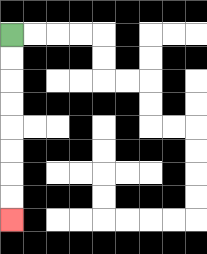{'start': '[0, 1]', 'end': '[0, 9]', 'path_directions': 'D,D,D,D,D,D,D,D', 'path_coordinates': '[[0, 1], [0, 2], [0, 3], [0, 4], [0, 5], [0, 6], [0, 7], [0, 8], [0, 9]]'}